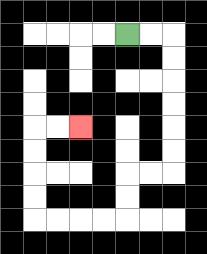{'start': '[5, 1]', 'end': '[3, 5]', 'path_directions': 'R,R,D,D,D,D,D,D,L,L,D,D,L,L,L,L,U,U,U,U,R,R', 'path_coordinates': '[[5, 1], [6, 1], [7, 1], [7, 2], [7, 3], [7, 4], [7, 5], [7, 6], [7, 7], [6, 7], [5, 7], [5, 8], [5, 9], [4, 9], [3, 9], [2, 9], [1, 9], [1, 8], [1, 7], [1, 6], [1, 5], [2, 5], [3, 5]]'}